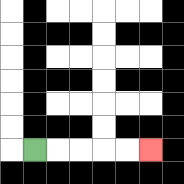{'start': '[1, 6]', 'end': '[6, 6]', 'path_directions': 'R,R,R,R,R', 'path_coordinates': '[[1, 6], [2, 6], [3, 6], [4, 6], [5, 6], [6, 6]]'}